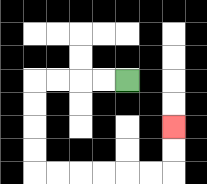{'start': '[5, 3]', 'end': '[7, 5]', 'path_directions': 'L,L,L,L,D,D,D,D,R,R,R,R,R,R,U,U', 'path_coordinates': '[[5, 3], [4, 3], [3, 3], [2, 3], [1, 3], [1, 4], [1, 5], [1, 6], [1, 7], [2, 7], [3, 7], [4, 7], [5, 7], [6, 7], [7, 7], [7, 6], [7, 5]]'}